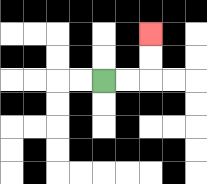{'start': '[4, 3]', 'end': '[6, 1]', 'path_directions': 'R,R,U,U', 'path_coordinates': '[[4, 3], [5, 3], [6, 3], [6, 2], [6, 1]]'}